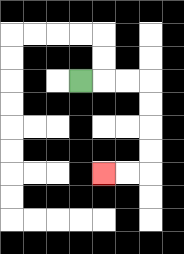{'start': '[3, 3]', 'end': '[4, 7]', 'path_directions': 'R,R,R,D,D,D,D,L,L', 'path_coordinates': '[[3, 3], [4, 3], [5, 3], [6, 3], [6, 4], [6, 5], [6, 6], [6, 7], [5, 7], [4, 7]]'}